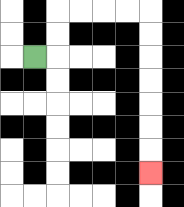{'start': '[1, 2]', 'end': '[6, 7]', 'path_directions': 'R,U,U,R,R,R,R,D,D,D,D,D,D,D', 'path_coordinates': '[[1, 2], [2, 2], [2, 1], [2, 0], [3, 0], [4, 0], [5, 0], [6, 0], [6, 1], [6, 2], [6, 3], [6, 4], [6, 5], [6, 6], [6, 7]]'}